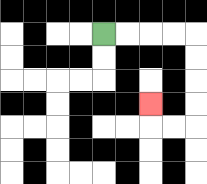{'start': '[4, 1]', 'end': '[6, 4]', 'path_directions': 'R,R,R,R,D,D,D,D,L,L,U', 'path_coordinates': '[[4, 1], [5, 1], [6, 1], [7, 1], [8, 1], [8, 2], [8, 3], [8, 4], [8, 5], [7, 5], [6, 5], [6, 4]]'}